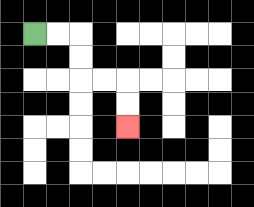{'start': '[1, 1]', 'end': '[5, 5]', 'path_directions': 'R,R,D,D,R,R,D,D', 'path_coordinates': '[[1, 1], [2, 1], [3, 1], [3, 2], [3, 3], [4, 3], [5, 3], [5, 4], [5, 5]]'}